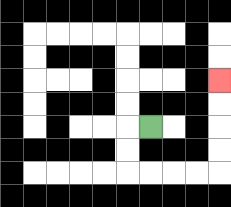{'start': '[6, 5]', 'end': '[9, 3]', 'path_directions': 'L,D,D,R,R,R,R,U,U,U,U', 'path_coordinates': '[[6, 5], [5, 5], [5, 6], [5, 7], [6, 7], [7, 7], [8, 7], [9, 7], [9, 6], [9, 5], [9, 4], [9, 3]]'}